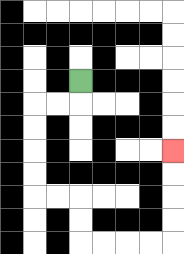{'start': '[3, 3]', 'end': '[7, 6]', 'path_directions': 'D,L,L,D,D,D,D,R,R,D,D,R,R,R,R,U,U,U,U', 'path_coordinates': '[[3, 3], [3, 4], [2, 4], [1, 4], [1, 5], [1, 6], [1, 7], [1, 8], [2, 8], [3, 8], [3, 9], [3, 10], [4, 10], [5, 10], [6, 10], [7, 10], [7, 9], [7, 8], [7, 7], [7, 6]]'}